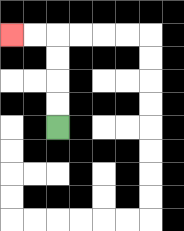{'start': '[2, 5]', 'end': '[0, 1]', 'path_directions': 'U,U,U,U,L,L', 'path_coordinates': '[[2, 5], [2, 4], [2, 3], [2, 2], [2, 1], [1, 1], [0, 1]]'}